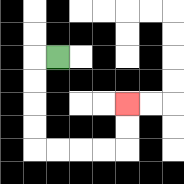{'start': '[2, 2]', 'end': '[5, 4]', 'path_directions': 'L,D,D,D,D,R,R,R,R,U,U', 'path_coordinates': '[[2, 2], [1, 2], [1, 3], [1, 4], [1, 5], [1, 6], [2, 6], [3, 6], [4, 6], [5, 6], [5, 5], [5, 4]]'}